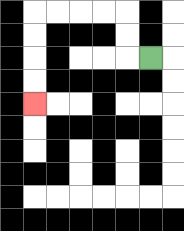{'start': '[6, 2]', 'end': '[1, 4]', 'path_directions': 'L,U,U,L,L,L,L,D,D,D,D', 'path_coordinates': '[[6, 2], [5, 2], [5, 1], [5, 0], [4, 0], [3, 0], [2, 0], [1, 0], [1, 1], [1, 2], [1, 3], [1, 4]]'}